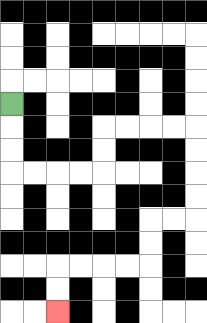{'start': '[0, 4]', 'end': '[2, 13]', 'path_directions': 'D,D,D,R,R,R,R,U,U,R,R,R,R,D,D,D,D,L,L,D,D,L,L,L,L,D,D', 'path_coordinates': '[[0, 4], [0, 5], [0, 6], [0, 7], [1, 7], [2, 7], [3, 7], [4, 7], [4, 6], [4, 5], [5, 5], [6, 5], [7, 5], [8, 5], [8, 6], [8, 7], [8, 8], [8, 9], [7, 9], [6, 9], [6, 10], [6, 11], [5, 11], [4, 11], [3, 11], [2, 11], [2, 12], [2, 13]]'}